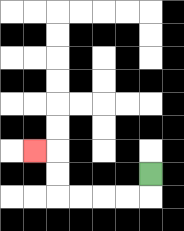{'start': '[6, 7]', 'end': '[1, 6]', 'path_directions': 'D,L,L,L,L,U,U,L', 'path_coordinates': '[[6, 7], [6, 8], [5, 8], [4, 8], [3, 8], [2, 8], [2, 7], [2, 6], [1, 6]]'}